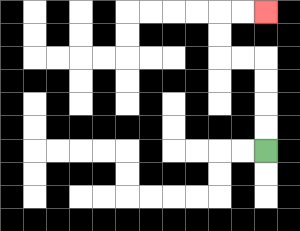{'start': '[11, 6]', 'end': '[11, 0]', 'path_directions': 'U,U,U,U,L,L,U,U,R,R', 'path_coordinates': '[[11, 6], [11, 5], [11, 4], [11, 3], [11, 2], [10, 2], [9, 2], [9, 1], [9, 0], [10, 0], [11, 0]]'}